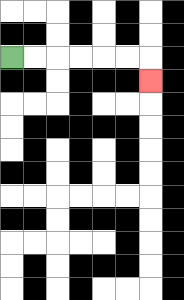{'start': '[0, 2]', 'end': '[6, 3]', 'path_directions': 'R,R,R,R,R,R,D', 'path_coordinates': '[[0, 2], [1, 2], [2, 2], [3, 2], [4, 2], [5, 2], [6, 2], [6, 3]]'}